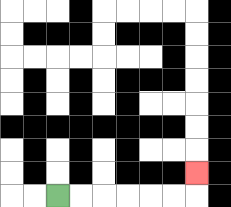{'start': '[2, 8]', 'end': '[8, 7]', 'path_directions': 'R,R,R,R,R,R,U', 'path_coordinates': '[[2, 8], [3, 8], [4, 8], [5, 8], [6, 8], [7, 8], [8, 8], [8, 7]]'}